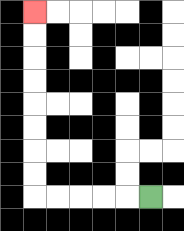{'start': '[6, 8]', 'end': '[1, 0]', 'path_directions': 'L,L,L,L,L,U,U,U,U,U,U,U,U', 'path_coordinates': '[[6, 8], [5, 8], [4, 8], [3, 8], [2, 8], [1, 8], [1, 7], [1, 6], [1, 5], [1, 4], [1, 3], [1, 2], [1, 1], [1, 0]]'}